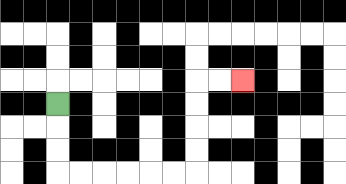{'start': '[2, 4]', 'end': '[10, 3]', 'path_directions': 'D,D,D,R,R,R,R,R,R,U,U,U,U,R,R', 'path_coordinates': '[[2, 4], [2, 5], [2, 6], [2, 7], [3, 7], [4, 7], [5, 7], [6, 7], [7, 7], [8, 7], [8, 6], [8, 5], [8, 4], [8, 3], [9, 3], [10, 3]]'}